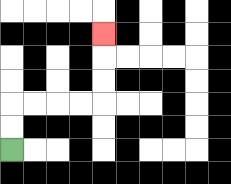{'start': '[0, 6]', 'end': '[4, 1]', 'path_directions': 'U,U,R,R,R,R,U,U,U', 'path_coordinates': '[[0, 6], [0, 5], [0, 4], [1, 4], [2, 4], [3, 4], [4, 4], [4, 3], [4, 2], [4, 1]]'}